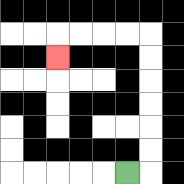{'start': '[5, 7]', 'end': '[2, 2]', 'path_directions': 'R,U,U,U,U,U,U,L,L,L,L,D', 'path_coordinates': '[[5, 7], [6, 7], [6, 6], [6, 5], [6, 4], [6, 3], [6, 2], [6, 1], [5, 1], [4, 1], [3, 1], [2, 1], [2, 2]]'}